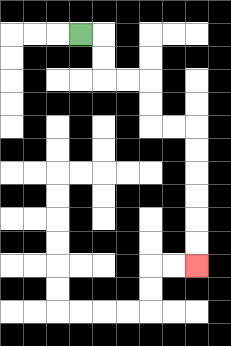{'start': '[3, 1]', 'end': '[8, 11]', 'path_directions': 'R,D,D,R,R,D,D,R,R,D,D,D,D,D,D', 'path_coordinates': '[[3, 1], [4, 1], [4, 2], [4, 3], [5, 3], [6, 3], [6, 4], [6, 5], [7, 5], [8, 5], [8, 6], [8, 7], [8, 8], [8, 9], [8, 10], [8, 11]]'}